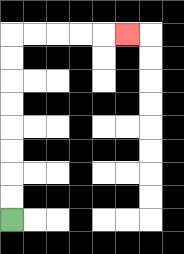{'start': '[0, 9]', 'end': '[5, 1]', 'path_directions': 'U,U,U,U,U,U,U,U,R,R,R,R,R', 'path_coordinates': '[[0, 9], [0, 8], [0, 7], [0, 6], [0, 5], [0, 4], [0, 3], [0, 2], [0, 1], [1, 1], [2, 1], [3, 1], [4, 1], [5, 1]]'}